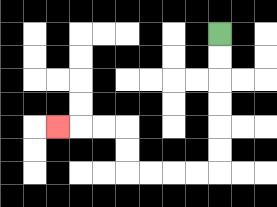{'start': '[9, 1]', 'end': '[2, 5]', 'path_directions': 'D,D,D,D,D,D,L,L,L,L,U,U,L,L,L', 'path_coordinates': '[[9, 1], [9, 2], [9, 3], [9, 4], [9, 5], [9, 6], [9, 7], [8, 7], [7, 7], [6, 7], [5, 7], [5, 6], [5, 5], [4, 5], [3, 5], [2, 5]]'}